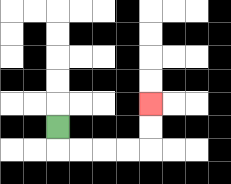{'start': '[2, 5]', 'end': '[6, 4]', 'path_directions': 'D,R,R,R,R,U,U', 'path_coordinates': '[[2, 5], [2, 6], [3, 6], [4, 6], [5, 6], [6, 6], [6, 5], [6, 4]]'}